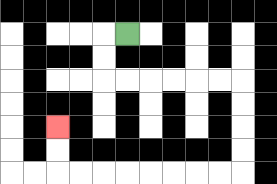{'start': '[5, 1]', 'end': '[2, 5]', 'path_directions': 'L,D,D,R,R,R,R,R,R,D,D,D,D,L,L,L,L,L,L,L,L,U,U', 'path_coordinates': '[[5, 1], [4, 1], [4, 2], [4, 3], [5, 3], [6, 3], [7, 3], [8, 3], [9, 3], [10, 3], [10, 4], [10, 5], [10, 6], [10, 7], [9, 7], [8, 7], [7, 7], [6, 7], [5, 7], [4, 7], [3, 7], [2, 7], [2, 6], [2, 5]]'}